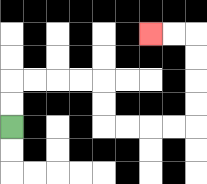{'start': '[0, 5]', 'end': '[6, 1]', 'path_directions': 'U,U,R,R,R,R,D,D,R,R,R,R,U,U,U,U,L,L', 'path_coordinates': '[[0, 5], [0, 4], [0, 3], [1, 3], [2, 3], [3, 3], [4, 3], [4, 4], [4, 5], [5, 5], [6, 5], [7, 5], [8, 5], [8, 4], [8, 3], [8, 2], [8, 1], [7, 1], [6, 1]]'}